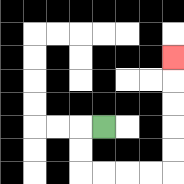{'start': '[4, 5]', 'end': '[7, 2]', 'path_directions': 'L,D,D,R,R,R,R,U,U,U,U,U', 'path_coordinates': '[[4, 5], [3, 5], [3, 6], [3, 7], [4, 7], [5, 7], [6, 7], [7, 7], [7, 6], [7, 5], [7, 4], [7, 3], [7, 2]]'}